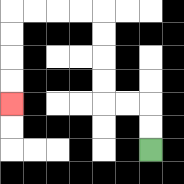{'start': '[6, 6]', 'end': '[0, 4]', 'path_directions': 'U,U,L,L,U,U,U,U,L,L,L,L,D,D,D,D', 'path_coordinates': '[[6, 6], [6, 5], [6, 4], [5, 4], [4, 4], [4, 3], [4, 2], [4, 1], [4, 0], [3, 0], [2, 0], [1, 0], [0, 0], [0, 1], [0, 2], [0, 3], [0, 4]]'}